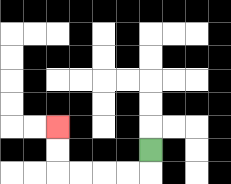{'start': '[6, 6]', 'end': '[2, 5]', 'path_directions': 'D,L,L,L,L,U,U', 'path_coordinates': '[[6, 6], [6, 7], [5, 7], [4, 7], [3, 7], [2, 7], [2, 6], [2, 5]]'}